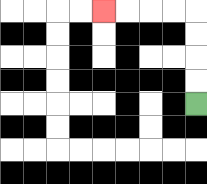{'start': '[8, 4]', 'end': '[4, 0]', 'path_directions': 'U,U,U,U,L,L,L,L', 'path_coordinates': '[[8, 4], [8, 3], [8, 2], [8, 1], [8, 0], [7, 0], [6, 0], [5, 0], [4, 0]]'}